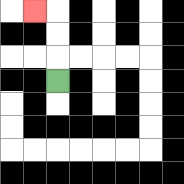{'start': '[2, 3]', 'end': '[1, 0]', 'path_directions': 'U,U,U,L', 'path_coordinates': '[[2, 3], [2, 2], [2, 1], [2, 0], [1, 0]]'}